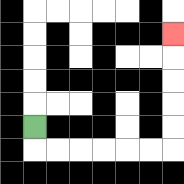{'start': '[1, 5]', 'end': '[7, 1]', 'path_directions': 'D,R,R,R,R,R,R,U,U,U,U,U', 'path_coordinates': '[[1, 5], [1, 6], [2, 6], [3, 6], [4, 6], [5, 6], [6, 6], [7, 6], [7, 5], [7, 4], [7, 3], [7, 2], [7, 1]]'}